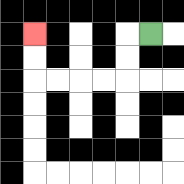{'start': '[6, 1]', 'end': '[1, 1]', 'path_directions': 'L,D,D,L,L,L,L,U,U', 'path_coordinates': '[[6, 1], [5, 1], [5, 2], [5, 3], [4, 3], [3, 3], [2, 3], [1, 3], [1, 2], [1, 1]]'}